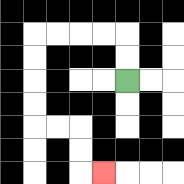{'start': '[5, 3]', 'end': '[4, 7]', 'path_directions': 'U,U,L,L,L,L,D,D,D,D,R,R,D,D,R', 'path_coordinates': '[[5, 3], [5, 2], [5, 1], [4, 1], [3, 1], [2, 1], [1, 1], [1, 2], [1, 3], [1, 4], [1, 5], [2, 5], [3, 5], [3, 6], [3, 7], [4, 7]]'}